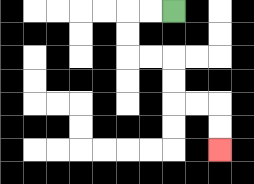{'start': '[7, 0]', 'end': '[9, 6]', 'path_directions': 'L,L,D,D,R,R,D,D,R,R,D,D', 'path_coordinates': '[[7, 0], [6, 0], [5, 0], [5, 1], [5, 2], [6, 2], [7, 2], [7, 3], [7, 4], [8, 4], [9, 4], [9, 5], [9, 6]]'}